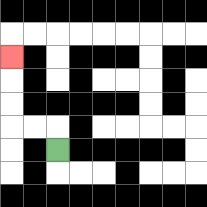{'start': '[2, 6]', 'end': '[0, 2]', 'path_directions': 'U,L,L,U,U,U', 'path_coordinates': '[[2, 6], [2, 5], [1, 5], [0, 5], [0, 4], [0, 3], [0, 2]]'}